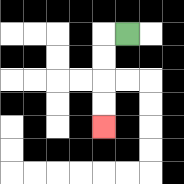{'start': '[5, 1]', 'end': '[4, 5]', 'path_directions': 'L,D,D,D,D', 'path_coordinates': '[[5, 1], [4, 1], [4, 2], [4, 3], [4, 4], [4, 5]]'}